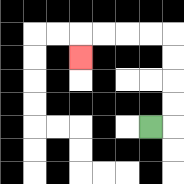{'start': '[6, 5]', 'end': '[3, 2]', 'path_directions': 'R,U,U,U,U,L,L,L,L,D', 'path_coordinates': '[[6, 5], [7, 5], [7, 4], [7, 3], [7, 2], [7, 1], [6, 1], [5, 1], [4, 1], [3, 1], [3, 2]]'}